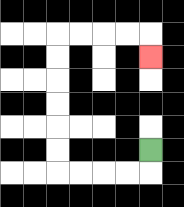{'start': '[6, 6]', 'end': '[6, 2]', 'path_directions': 'D,L,L,L,L,U,U,U,U,U,U,R,R,R,R,D', 'path_coordinates': '[[6, 6], [6, 7], [5, 7], [4, 7], [3, 7], [2, 7], [2, 6], [2, 5], [2, 4], [2, 3], [2, 2], [2, 1], [3, 1], [4, 1], [5, 1], [6, 1], [6, 2]]'}